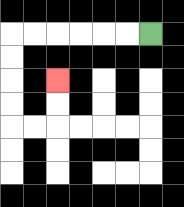{'start': '[6, 1]', 'end': '[2, 3]', 'path_directions': 'L,L,L,L,L,L,D,D,D,D,R,R,U,U', 'path_coordinates': '[[6, 1], [5, 1], [4, 1], [3, 1], [2, 1], [1, 1], [0, 1], [0, 2], [0, 3], [0, 4], [0, 5], [1, 5], [2, 5], [2, 4], [2, 3]]'}